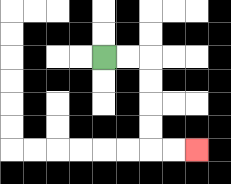{'start': '[4, 2]', 'end': '[8, 6]', 'path_directions': 'R,R,D,D,D,D,R,R', 'path_coordinates': '[[4, 2], [5, 2], [6, 2], [6, 3], [6, 4], [6, 5], [6, 6], [7, 6], [8, 6]]'}